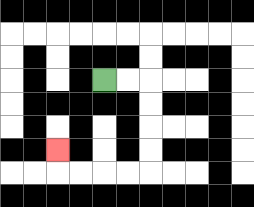{'start': '[4, 3]', 'end': '[2, 6]', 'path_directions': 'R,R,D,D,D,D,L,L,L,L,U', 'path_coordinates': '[[4, 3], [5, 3], [6, 3], [6, 4], [6, 5], [6, 6], [6, 7], [5, 7], [4, 7], [3, 7], [2, 7], [2, 6]]'}